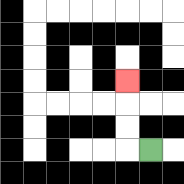{'start': '[6, 6]', 'end': '[5, 3]', 'path_directions': 'L,U,U,U', 'path_coordinates': '[[6, 6], [5, 6], [5, 5], [5, 4], [5, 3]]'}